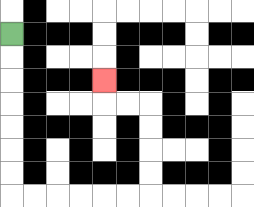{'start': '[0, 1]', 'end': '[4, 3]', 'path_directions': 'D,D,D,D,D,D,D,R,R,R,R,R,R,U,U,U,U,L,L,U', 'path_coordinates': '[[0, 1], [0, 2], [0, 3], [0, 4], [0, 5], [0, 6], [0, 7], [0, 8], [1, 8], [2, 8], [3, 8], [4, 8], [5, 8], [6, 8], [6, 7], [6, 6], [6, 5], [6, 4], [5, 4], [4, 4], [4, 3]]'}